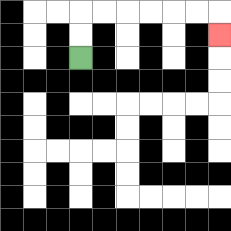{'start': '[3, 2]', 'end': '[9, 1]', 'path_directions': 'U,U,R,R,R,R,R,R,D', 'path_coordinates': '[[3, 2], [3, 1], [3, 0], [4, 0], [5, 0], [6, 0], [7, 0], [8, 0], [9, 0], [9, 1]]'}